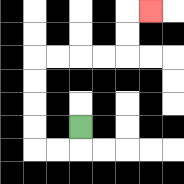{'start': '[3, 5]', 'end': '[6, 0]', 'path_directions': 'D,L,L,U,U,U,U,R,R,R,R,U,U,R', 'path_coordinates': '[[3, 5], [3, 6], [2, 6], [1, 6], [1, 5], [1, 4], [1, 3], [1, 2], [2, 2], [3, 2], [4, 2], [5, 2], [5, 1], [5, 0], [6, 0]]'}